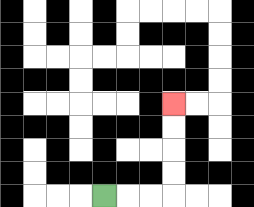{'start': '[4, 8]', 'end': '[7, 4]', 'path_directions': 'R,R,R,U,U,U,U', 'path_coordinates': '[[4, 8], [5, 8], [6, 8], [7, 8], [7, 7], [7, 6], [7, 5], [7, 4]]'}